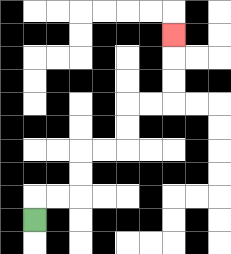{'start': '[1, 9]', 'end': '[7, 1]', 'path_directions': 'U,R,R,U,U,R,R,U,U,R,R,U,U,U', 'path_coordinates': '[[1, 9], [1, 8], [2, 8], [3, 8], [3, 7], [3, 6], [4, 6], [5, 6], [5, 5], [5, 4], [6, 4], [7, 4], [7, 3], [7, 2], [7, 1]]'}